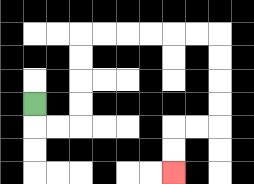{'start': '[1, 4]', 'end': '[7, 7]', 'path_directions': 'D,R,R,U,U,U,U,R,R,R,R,R,R,D,D,D,D,L,L,D,D', 'path_coordinates': '[[1, 4], [1, 5], [2, 5], [3, 5], [3, 4], [3, 3], [3, 2], [3, 1], [4, 1], [5, 1], [6, 1], [7, 1], [8, 1], [9, 1], [9, 2], [9, 3], [9, 4], [9, 5], [8, 5], [7, 5], [7, 6], [7, 7]]'}